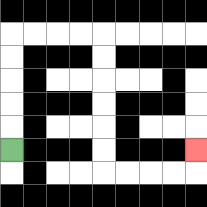{'start': '[0, 6]', 'end': '[8, 6]', 'path_directions': 'U,U,U,U,U,R,R,R,R,D,D,D,D,D,D,R,R,R,R,U', 'path_coordinates': '[[0, 6], [0, 5], [0, 4], [0, 3], [0, 2], [0, 1], [1, 1], [2, 1], [3, 1], [4, 1], [4, 2], [4, 3], [4, 4], [4, 5], [4, 6], [4, 7], [5, 7], [6, 7], [7, 7], [8, 7], [8, 6]]'}